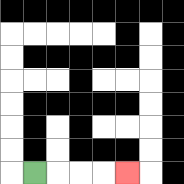{'start': '[1, 7]', 'end': '[5, 7]', 'path_directions': 'R,R,R,R', 'path_coordinates': '[[1, 7], [2, 7], [3, 7], [4, 7], [5, 7]]'}